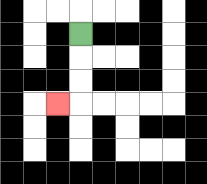{'start': '[3, 1]', 'end': '[2, 4]', 'path_directions': 'D,D,D,L', 'path_coordinates': '[[3, 1], [3, 2], [3, 3], [3, 4], [2, 4]]'}